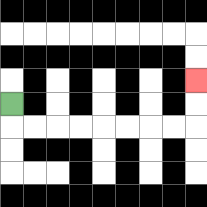{'start': '[0, 4]', 'end': '[8, 3]', 'path_directions': 'D,R,R,R,R,R,R,R,R,U,U', 'path_coordinates': '[[0, 4], [0, 5], [1, 5], [2, 5], [3, 5], [4, 5], [5, 5], [6, 5], [7, 5], [8, 5], [8, 4], [8, 3]]'}